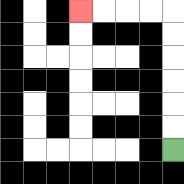{'start': '[7, 6]', 'end': '[3, 0]', 'path_directions': 'U,U,U,U,U,U,L,L,L,L', 'path_coordinates': '[[7, 6], [7, 5], [7, 4], [7, 3], [7, 2], [7, 1], [7, 0], [6, 0], [5, 0], [4, 0], [3, 0]]'}